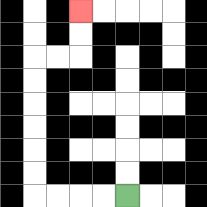{'start': '[5, 8]', 'end': '[3, 0]', 'path_directions': 'L,L,L,L,U,U,U,U,U,U,R,R,U,U', 'path_coordinates': '[[5, 8], [4, 8], [3, 8], [2, 8], [1, 8], [1, 7], [1, 6], [1, 5], [1, 4], [1, 3], [1, 2], [2, 2], [3, 2], [3, 1], [3, 0]]'}